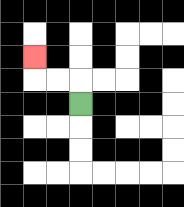{'start': '[3, 4]', 'end': '[1, 2]', 'path_directions': 'U,L,L,U', 'path_coordinates': '[[3, 4], [3, 3], [2, 3], [1, 3], [1, 2]]'}